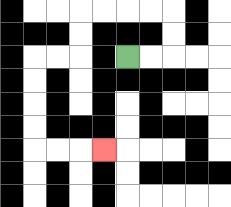{'start': '[5, 2]', 'end': '[4, 6]', 'path_directions': 'R,R,U,U,L,L,L,L,D,D,L,L,D,D,D,D,R,R,R', 'path_coordinates': '[[5, 2], [6, 2], [7, 2], [7, 1], [7, 0], [6, 0], [5, 0], [4, 0], [3, 0], [3, 1], [3, 2], [2, 2], [1, 2], [1, 3], [1, 4], [1, 5], [1, 6], [2, 6], [3, 6], [4, 6]]'}